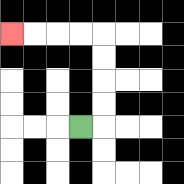{'start': '[3, 5]', 'end': '[0, 1]', 'path_directions': 'R,U,U,U,U,L,L,L,L', 'path_coordinates': '[[3, 5], [4, 5], [4, 4], [4, 3], [4, 2], [4, 1], [3, 1], [2, 1], [1, 1], [0, 1]]'}